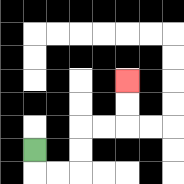{'start': '[1, 6]', 'end': '[5, 3]', 'path_directions': 'D,R,R,U,U,R,R,U,U', 'path_coordinates': '[[1, 6], [1, 7], [2, 7], [3, 7], [3, 6], [3, 5], [4, 5], [5, 5], [5, 4], [5, 3]]'}